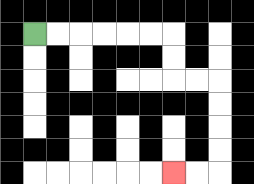{'start': '[1, 1]', 'end': '[7, 7]', 'path_directions': 'R,R,R,R,R,R,D,D,R,R,D,D,D,D,L,L', 'path_coordinates': '[[1, 1], [2, 1], [3, 1], [4, 1], [5, 1], [6, 1], [7, 1], [7, 2], [7, 3], [8, 3], [9, 3], [9, 4], [9, 5], [9, 6], [9, 7], [8, 7], [7, 7]]'}